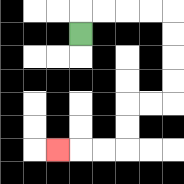{'start': '[3, 1]', 'end': '[2, 6]', 'path_directions': 'U,R,R,R,R,D,D,D,D,L,L,D,D,L,L,L', 'path_coordinates': '[[3, 1], [3, 0], [4, 0], [5, 0], [6, 0], [7, 0], [7, 1], [7, 2], [7, 3], [7, 4], [6, 4], [5, 4], [5, 5], [5, 6], [4, 6], [3, 6], [2, 6]]'}